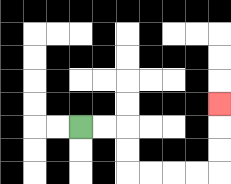{'start': '[3, 5]', 'end': '[9, 4]', 'path_directions': 'R,R,D,D,R,R,R,R,U,U,U', 'path_coordinates': '[[3, 5], [4, 5], [5, 5], [5, 6], [5, 7], [6, 7], [7, 7], [8, 7], [9, 7], [9, 6], [9, 5], [9, 4]]'}